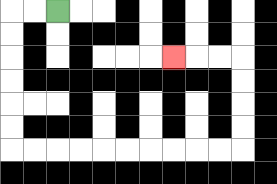{'start': '[2, 0]', 'end': '[7, 2]', 'path_directions': 'L,L,D,D,D,D,D,D,R,R,R,R,R,R,R,R,R,R,U,U,U,U,L,L,L', 'path_coordinates': '[[2, 0], [1, 0], [0, 0], [0, 1], [0, 2], [0, 3], [0, 4], [0, 5], [0, 6], [1, 6], [2, 6], [3, 6], [4, 6], [5, 6], [6, 6], [7, 6], [8, 6], [9, 6], [10, 6], [10, 5], [10, 4], [10, 3], [10, 2], [9, 2], [8, 2], [7, 2]]'}